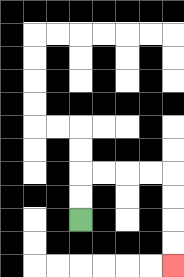{'start': '[3, 9]', 'end': '[7, 11]', 'path_directions': 'U,U,R,R,R,R,D,D,D,D', 'path_coordinates': '[[3, 9], [3, 8], [3, 7], [4, 7], [5, 7], [6, 7], [7, 7], [7, 8], [7, 9], [7, 10], [7, 11]]'}